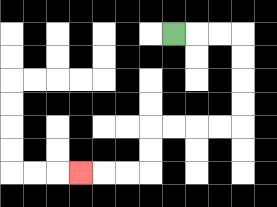{'start': '[7, 1]', 'end': '[3, 7]', 'path_directions': 'R,R,R,D,D,D,D,L,L,L,L,D,D,L,L,L', 'path_coordinates': '[[7, 1], [8, 1], [9, 1], [10, 1], [10, 2], [10, 3], [10, 4], [10, 5], [9, 5], [8, 5], [7, 5], [6, 5], [6, 6], [6, 7], [5, 7], [4, 7], [3, 7]]'}